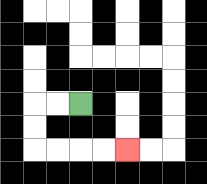{'start': '[3, 4]', 'end': '[5, 6]', 'path_directions': 'L,L,D,D,R,R,R,R', 'path_coordinates': '[[3, 4], [2, 4], [1, 4], [1, 5], [1, 6], [2, 6], [3, 6], [4, 6], [5, 6]]'}